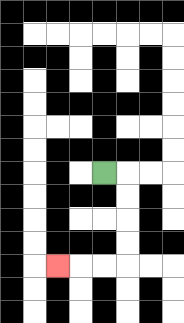{'start': '[4, 7]', 'end': '[2, 11]', 'path_directions': 'R,D,D,D,D,L,L,L', 'path_coordinates': '[[4, 7], [5, 7], [5, 8], [5, 9], [5, 10], [5, 11], [4, 11], [3, 11], [2, 11]]'}